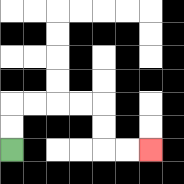{'start': '[0, 6]', 'end': '[6, 6]', 'path_directions': 'U,U,R,R,R,R,D,D,R,R', 'path_coordinates': '[[0, 6], [0, 5], [0, 4], [1, 4], [2, 4], [3, 4], [4, 4], [4, 5], [4, 6], [5, 6], [6, 6]]'}